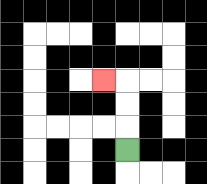{'start': '[5, 6]', 'end': '[4, 3]', 'path_directions': 'U,U,U,L', 'path_coordinates': '[[5, 6], [5, 5], [5, 4], [5, 3], [4, 3]]'}